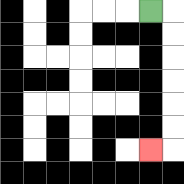{'start': '[6, 0]', 'end': '[6, 6]', 'path_directions': 'R,D,D,D,D,D,D,L', 'path_coordinates': '[[6, 0], [7, 0], [7, 1], [7, 2], [7, 3], [7, 4], [7, 5], [7, 6], [6, 6]]'}